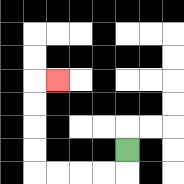{'start': '[5, 6]', 'end': '[2, 3]', 'path_directions': 'D,L,L,L,L,U,U,U,U,R', 'path_coordinates': '[[5, 6], [5, 7], [4, 7], [3, 7], [2, 7], [1, 7], [1, 6], [1, 5], [1, 4], [1, 3], [2, 3]]'}